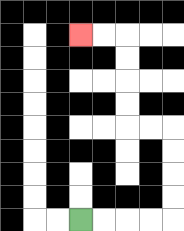{'start': '[3, 9]', 'end': '[3, 1]', 'path_directions': 'R,R,R,R,U,U,U,U,L,L,U,U,U,U,L,L', 'path_coordinates': '[[3, 9], [4, 9], [5, 9], [6, 9], [7, 9], [7, 8], [7, 7], [7, 6], [7, 5], [6, 5], [5, 5], [5, 4], [5, 3], [5, 2], [5, 1], [4, 1], [3, 1]]'}